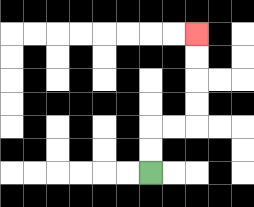{'start': '[6, 7]', 'end': '[8, 1]', 'path_directions': 'U,U,R,R,U,U,U,U', 'path_coordinates': '[[6, 7], [6, 6], [6, 5], [7, 5], [8, 5], [8, 4], [8, 3], [8, 2], [8, 1]]'}